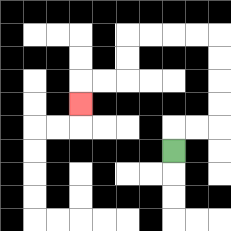{'start': '[7, 6]', 'end': '[3, 4]', 'path_directions': 'U,R,R,U,U,U,U,L,L,L,L,D,D,L,L,D', 'path_coordinates': '[[7, 6], [7, 5], [8, 5], [9, 5], [9, 4], [9, 3], [9, 2], [9, 1], [8, 1], [7, 1], [6, 1], [5, 1], [5, 2], [5, 3], [4, 3], [3, 3], [3, 4]]'}